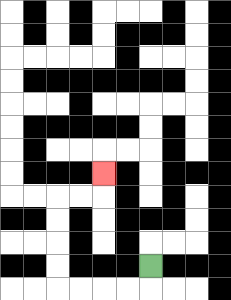{'start': '[6, 11]', 'end': '[4, 7]', 'path_directions': 'D,L,L,L,L,U,U,U,U,R,R,U', 'path_coordinates': '[[6, 11], [6, 12], [5, 12], [4, 12], [3, 12], [2, 12], [2, 11], [2, 10], [2, 9], [2, 8], [3, 8], [4, 8], [4, 7]]'}